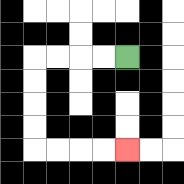{'start': '[5, 2]', 'end': '[5, 6]', 'path_directions': 'L,L,L,L,D,D,D,D,R,R,R,R', 'path_coordinates': '[[5, 2], [4, 2], [3, 2], [2, 2], [1, 2], [1, 3], [1, 4], [1, 5], [1, 6], [2, 6], [3, 6], [4, 6], [5, 6]]'}